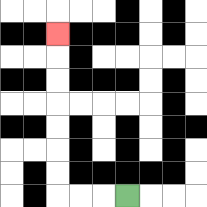{'start': '[5, 8]', 'end': '[2, 1]', 'path_directions': 'L,L,L,U,U,U,U,U,U,U', 'path_coordinates': '[[5, 8], [4, 8], [3, 8], [2, 8], [2, 7], [2, 6], [2, 5], [2, 4], [2, 3], [2, 2], [2, 1]]'}